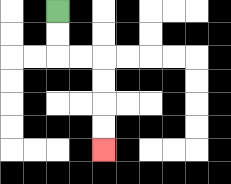{'start': '[2, 0]', 'end': '[4, 6]', 'path_directions': 'D,D,R,R,D,D,D,D', 'path_coordinates': '[[2, 0], [2, 1], [2, 2], [3, 2], [4, 2], [4, 3], [4, 4], [4, 5], [4, 6]]'}